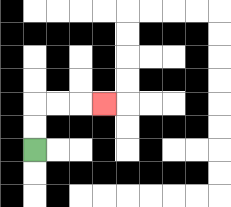{'start': '[1, 6]', 'end': '[4, 4]', 'path_directions': 'U,U,R,R,R', 'path_coordinates': '[[1, 6], [1, 5], [1, 4], [2, 4], [3, 4], [4, 4]]'}